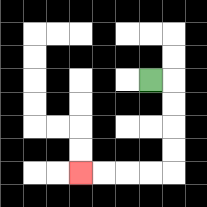{'start': '[6, 3]', 'end': '[3, 7]', 'path_directions': 'R,D,D,D,D,L,L,L,L', 'path_coordinates': '[[6, 3], [7, 3], [7, 4], [7, 5], [7, 6], [7, 7], [6, 7], [5, 7], [4, 7], [3, 7]]'}